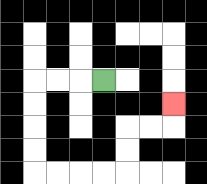{'start': '[4, 3]', 'end': '[7, 4]', 'path_directions': 'L,L,L,D,D,D,D,R,R,R,R,U,U,R,R,U', 'path_coordinates': '[[4, 3], [3, 3], [2, 3], [1, 3], [1, 4], [1, 5], [1, 6], [1, 7], [2, 7], [3, 7], [4, 7], [5, 7], [5, 6], [5, 5], [6, 5], [7, 5], [7, 4]]'}